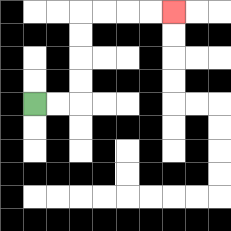{'start': '[1, 4]', 'end': '[7, 0]', 'path_directions': 'R,R,U,U,U,U,R,R,R,R', 'path_coordinates': '[[1, 4], [2, 4], [3, 4], [3, 3], [3, 2], [3, 1], [3, 0], [4, 0], [5, 0], [6, 0], [7, 0]]'}